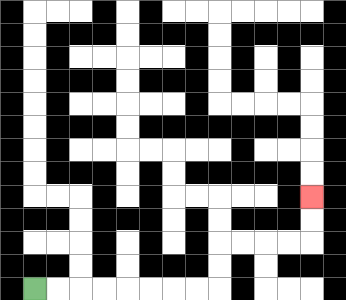{'start': '[1, 12]', 'end': '[13, 8]', 'path_directions': 'R,R,R,R,R,R,R,R,U,U,R,R,R,R,U,U', 'path_coordinates': '[[1, 12], [2, 12], [3, 12], [4, 12], [5, 12], [6, 12], [7, 12], [8, 12], [9, 12], [9, 11], [9, 10], [10, 10], [11, 10], [12, 10], [13, 10], [13, 9], [13, 8]]'}